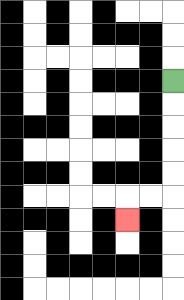{'start': '[7, 3]', 'end': '[5, 9]', 'path_directions': 'D,D,D,D,D,L,L,D', 'path_coordinates': '[[7, 3], [7, 4], [7, 5], [7, 6], [7, 7], [7, 8], [6, 8], [5, 8], [5, 9]]'}